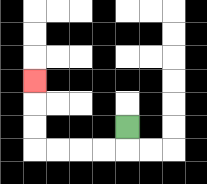{'start': '[5, 5]', 'end': '[1, 3]', 'path_directions': 'D,L,L,L,L,U,U,U', 'path_coordinates': '[[5, 5], [5, 6], [4, 6], [3, 6], [2, 6], [1, 6], [1, 5], [1, 4], [1, 3]]'}